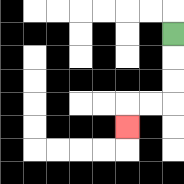{'start': '[7, 1]', 'end': '[5, 5]', 'path_directions': 'D,D,D,L,L,D', 'path_coordinates': '[[7, 1], [7, 2], [7, 3], [7, 4], [6, 4], [5, 4], [5, 5]]'}